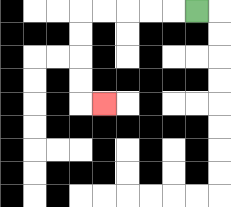{'start': '[8, 0]', 'end': '[4, 4]', 'path_directions': 'L,L,L,L,L,D,D,D,D,R', 'path_coordinates': '[[8, 0], [7, 0], [6, 0], [5, 0], [4, 0], [3, 0], [3, 1], [3, 2], [3, 3], [3, 4], [4, 4]]'}